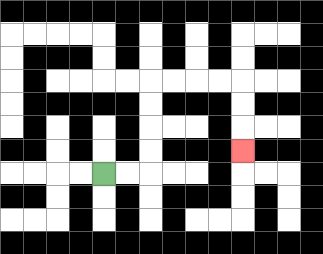{'start': '[4, 7]', 'end': '[10, 6]', 'path_directions': 'R,R,U,U,U,U,R,R,R,R,D,D,D', 'path_coordinates': '[[4, 7], [5, 7], [6, 7], [6, 6], [6, 5], [6, 4], [6, 3], [7, 3], [8, 3], [9, 3], [10, 3], [10, 4], [10, 5], [10, 6]]'}